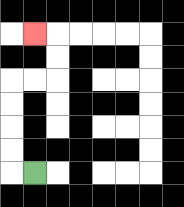{'start': '[1, 7]', 'end': '[1, 1]', 'path_directions': 'L,U,U,U,U,R,R,U,U,L', 'path_coordinates': '[[1, 7], [0, 7], [0, 6], [0, 5], [0, 4], [0, 3], [1, 3], [2, 3], [2, 2], [2, 1], [1, 1]]'}